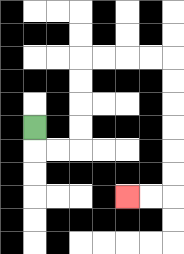{'start': '[1, 5]', 'end': '[5, 8]', 'path_directions': 'D,R,R,U,U,U,U,R,R,R,R,D,D,D,D,D,D,L,L', 'path_coordinates': '[[1, 5], [1, 6], [2, 6], [3, 6], [3, 5], [3, 4], [3, 3], [3, 2], [4, 2], [5, 2], [6, 2], [7, 2], [7, 3], [7, 4], [7, 5], [7, 6], [7, 7], [7, 8], [6, 8], [5, 8]]'}